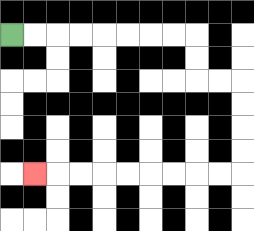{'start': '[0, 1]', 'end': '[1, 7]', 'path_directions': 'R,R,R,R,R,R,R,R,D,D,R,R,D,D,D,D,L,L,L,L,L,L,L,L,L', 'path_coordinates': '[[0, 1], [1, 1], [2, 1], [3, 1], [4, 1], [5, 1], [6, 1], [7, 1], [8, 1], [8, 2], [8, 3], [9, 3], [10, 3], [10, 4], [10, 5], [10, 6], [10, 7], [9, 7], [8, 7], [7, 7], [6, 7], [5, 7], [4, 7], [3, 7], [2, 7], [1, 7]]'}